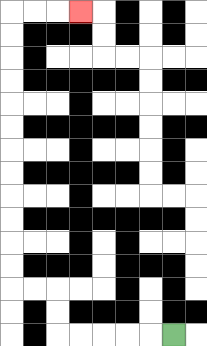{'start': '[7, 14]', 'end': '[3, 0]', 'path_directions': 'L,L,L,L,L,U,U,L,L,U,U,U,U,U,U,U,U,U,U,U,U,R,R,R', 'path_coordinates': '[[7, 14], [6, 14], [5, 14], [4, 14], [3, 14], [2, 14], [2, 13], [2, 12], [1, 12], [0, 12], [0, 11], [0, 10], [0, 9], [0, 8], [0, 7], [0, 6], [0, 5], [0, 4], [0, 3], [0, 2], [0, 1], [0, 0], [1, 0], [2, 0], [3, 0]]'}